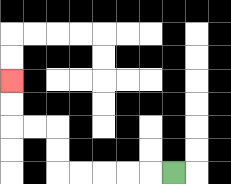{'start': '[7, 7]', 'end': '[0, 3]', 'path_directions': 'L,L,L,L,L,U,U,L,L,U,U', 'path_coordinates': '[[7, 7], [6, 7], [5, 7], [4, 7], [3, 7], [2, 7], [2, 6], [2, 5], [1, 5], [0, 5], [0, 4], [0, 3]]'}